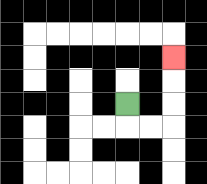{'start': '[5, 4]', 'end': '[7, 2]', 'path_directions': 'D,R,R,U,U,U', 'path_coordinates': '[[5, 4], [5, 5], [6, 5], [7, 5], [7, 4], [7, 3], [7, 2]]'}